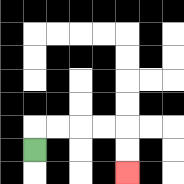{'start': '[1, 6]', 'end': '[5, 7]', 'path_directions': 'U,R,R,R,R,D,D', 'path_coordinates': '[[1, 6], [1, 5], [2, 5], [3, 5], [4, 5], [5, 5], [5, 6], [5, 7]]'}